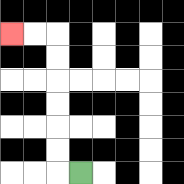{'start': '[3, 7]', 'end': '[0, 1]', 'path_directions': 'L,U,U,U,U,U,U,L,L', 'path_coordinates': '[[3, 7], [2, 7], [2, 6], [2, 5], [2, 4], [2, 3], [2, 2], [2, 1], [1, 1], [0, 1]]'}